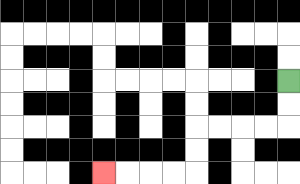{'start': '[12, 3]', 'end': '[4, 7]', 'path_directions': 'D,D,L,L,L,L,D,D,L,L,L,L', 'path_coordinates': '[[12, 3], [12, 4], [12, 5], [11, 5], [10, 5], [9, 5], [8, 5], [8, 6], [8, 7], [7, 7], [6, 7], [5, 7], [4, 7]]'}